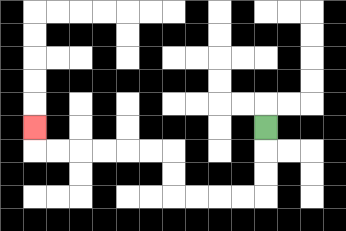{'start': '[11, 5]', 'end': '[1, 5]', 'path_directions': 'D,D,D,L,L,L,L,U,U,L,L,L,L,L,L,U', 'path_coordinates': '[[11, 5], [11, 6], [11, 7], [11, 8], [10, 8], [9, 8], [8, 8], [7, 8], [7, 7], [7, 6], [6, 6], [5, 6], [4, 6], [3, 6], [2, 6], [1, 6], [1, 5]]'}